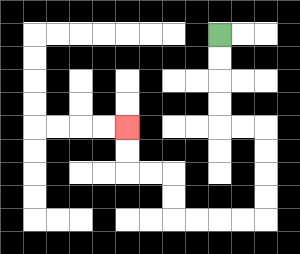{'start': '[9, 1]', 'end': '[5, 5]', 'path_directions': 'D,D,D,D,R,R,D,D,D,D,L,L,L,L,U,U,L,L,U,U', 'path_coordinates': '[[9, 1], [9, 2], [9, 3], [9, 4], [9, 5], [10, 5], [11, 5], [11, 6], [11, 7], [11, 8], [11, 9], [10, 9], [9, 9], [8, 9], [7, 9], [7, 8], [7, 7], [6, 7], [5, 7], [5, 6], [5, 5]]'}